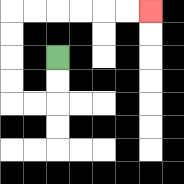{'start': '[2, 2]', 'end': '[6, 0]', 'path_directions': 'D,D,L,L,U,U,U,U,R,R,R,R,R,R', 'path_coordinates': '[[2, 2], [2, 3], [2, 4], [1, 4], [0, 4], [0, 3], [0, 2], [0, 1], [0, 0], [1, 0], [2, 0], [3, 0], [4, 0], [5, 0], [6, 0]]'}